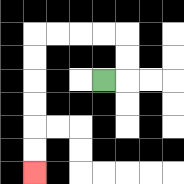{'start': '[4, 3]', 'end': '[1, 7]', 'path_directions': 'R,U,U,L,L,L,L,D,D,D,D,D,D', 'path_coordinates': '[[4, 3], [5, 3], [5, 2], [5, 1], [4, 1], [3, 1], [2, 1], [1, 1], [1, 2], [1, 3], [1, 4], [1, 5], [1, 6], [1, 7]]'}